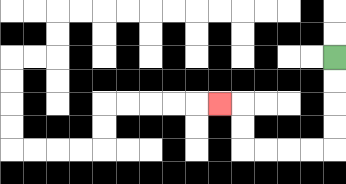{'start': '[14, 2]', 'end': '[9, 4]', 'path_directions': 'D,D,D,D,L,L,L,L,U,U,L', 'path_coordinates': '[[14, 2], [14, 3], [14, 4], [14, 5], [14, 6], [13, 6], [12, 6], [11, 6], [10, 6], [10, 5], [10, 4], [9, 4]]'}